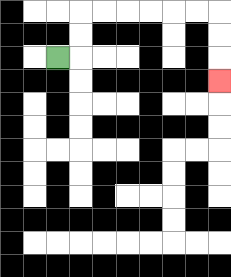{'start': '[2, 2]', 'end': '[9, 3]', 'path_directions': 'R,U,U,R,R,R,R,R,R,D,D,D', 'path_coordinates': '[[2, 2], [3, 2], [3, 1], [3, 0], [4, 0], [5, 0], [6, 0], [7, 0], [8, 0], [9, 0], [9, 1], [9, 2], [9, 3]]'}